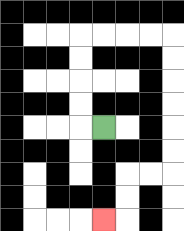{'start': '[4, 5]', 'end': '[4, 9]', 'path_directions': 'L,U,U,U,U,R,R,R,R,D,D,D,D,D,D,L,L,D,D,L', 'path_coordinates': '[[4, 5], [3, 5], [3, 4], [3, 3], [3, 2], [3, 1], [4, 1], [5, 1], [6, 1], [7, 1], [7, 2], [7, 3], [7, 4], [7, 5], [7, 6], [7, 7], [6, 7], [5, 7], [5, 8], [5, 9], [4, 9]]'}